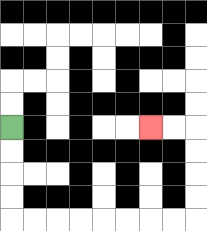{'start': '[0, 5]', 'end': '[6, 5]', 'path_directions': 'D,D,D,D,R,R,R,R,R,R,R,R,U,U,U,U,L,L', 'path_coordinates': '[[0, 5], [0, 6], [0, 7], [0, 8], [0, 9], [1, 9], [2, 9], [3, 9], [4, 9], [5, 9], [6, 9], [7, 9], [8, 9], [8, 8], [8, 7], [8, 6], [8, 5], [7, 5], [6, 5]]'}